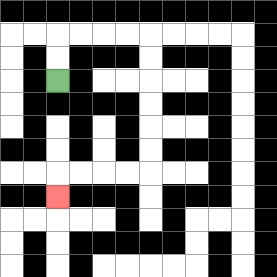{'start': '[2, 3]', 'end': '[2, 8]', 'path_directions': 'U,U,R,R,R,R,D,D,D,D,D,D,L,L,L,L,D', 'path_coordinates': '[[2, 3], [2, 2], [2, 1], [3, 1], [4, 1], [5, 1], [6, 1], [6, 2], [6, 3], [6, 4], [6, 5], [6, 6], [6, 7], [5, 7], [4, 7], [3, 7], [2, 7], [2, 8]]'}